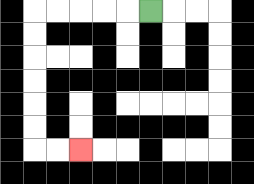{'start': '[6, 0]', 'end': '[3, 6]', 'path_directions': 'L,L,L,L,L,D,D,D,D,D,D,R,R', 'path_coordinates': '[[6, 0], [5, 0], [4, 0], [3, 0], [2, 0], [1, 0], [1, 1], [1, 2], [1, 3], [1, 4], [1, 5], [1, 6], [2, 6], [3, 6]]'}